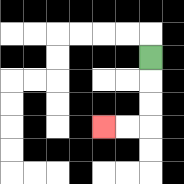{'start': '[6, 2]', 'end': '[4, 5]', 'path_directions': 'D,D,D,L,L', 'path_coordinates': '[[6, 2], [6, 3], [6, 4], [6, 5], [5, 5], [4, 5]]'}